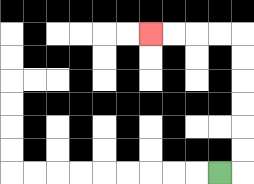{'start': '[9, 7]', 'end': '[6, 1]', 'path_directions': 'R,U,U,U,U,U,U,L,L,L,L', 'path_coordinates': '[[9, 7], [10, 7], [10, 6], [10, 5], [10, 4], [10, 3], [10, 2], [10, 1], [9, 1], [8, 1], [7, 1], [6, 1]]'}